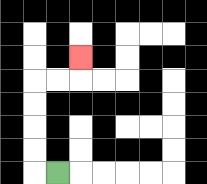{'start': '[2, 7]', 'end': '[3, 2]', 'path_directions': 'L,U,U,U,U,R,R,U', 'path_coordinates': '[[2, 7], [1, 7], [1, 6], [1, 5], [1, 4], [1, 3], [2, 3], [3, 3], [3, 2]]'}